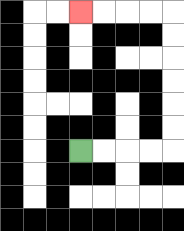{'start': '[3, 6]', 'end': '[3, 0]', 'path_directions': 'R,R,R,R,U,U,U,U,U,U,L,L,L,L', 'path_coordinates': '[[3, 6], [4, 6], [5, 6], [6, 6], [7, 6], [7, 5], [7, 4], [7, 3], [7, 2], [7, 1], [7, 0], [6, 0], [5, 0], [4, 0], [3, 0]]'}